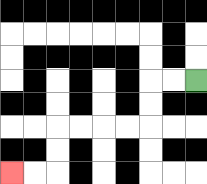{'start': '[8, 3]', 'end': '[0, 7]', 'path_directions': 'L,L,D,D,L,L,L,L,D,D,L,L', 'path_coordinates': '[[8, 3], [7, 3], [6, 3], [6, 4], [6, 5], [5, 5], [4, 5], [3, 5], [2, 5], [2, 6], [2, 7], [1, 7], [0, 7]]'}